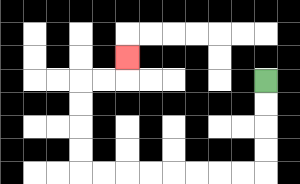{'start': '[11, 3]', 'end': '[5, 2]', 'path_directions': 'D,D,D,D,L,L,L,L,L,L,L,L,U,U,U,U,R,R,U', 'path_coordinates': '[[11, 3], [11, 4], [11, 5], [11, 6], [11, 7], [10, 7], [9, 7], [8, 7], [7, 7], [6, 7], [5, 7], [4, 7], [3, 7], [3, 6], [3, 5], [3, 4], [3, 3], [4, 3], [5, 3], [5, 2]]'}